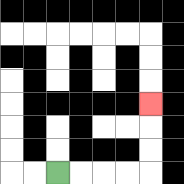{'start': '[2, 7]', 'end': '[6, 4]', 'path_directions': 'R,R,R,R,U,U,U', 'path_coordinates': '[[2, 7], [3, 7], [4, 7], [5, 7], [6, 7], [6, 6], [6, 5], [6, 4]]'}